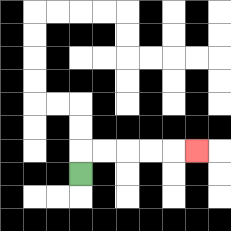{'start': '[3, 7]', 'end': '[8, 6]', 'path_directions': 'U,R,R,R,R,R', 'path_coordinates': '[[3, 7], [3, 6], [4, 6], [5, 6], [6, 6], [7, 6], [8, 6]]'}